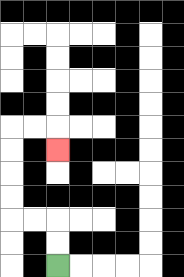{'start': '[2, 11]', 'end': '[2, 6]', 'path_directions': 'U,U,L,L,U,U,U,U,R,R,D', 'path_coordinates': '[[2, 11], [2, 10], [2, 9], [1, 9], [0, 9], [0, 8], [0, 7], [0, 6], [0, 5], [1, 5], [2, 5], [2, 6]]'}